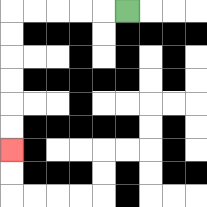{'start': '[5, 0]', 'end': '[0, 6]', 'path_directions': 'L,L,L,L,L,D,D,D,D,D,D', 'path_coordinates': '[[5, 0], [4, 0], [3, 0], [2, 0], [1, 0], [0, 0], [0, 1], [0, 2], [0, 3], [0, 4], [0, 5], [0, 6]]'}